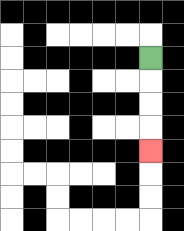{'start': '[6, 2]', 'end': '[6, 6]', 'path_directions': 'D,D,D,D', 'path_coordinates': '[[6, 2], [6, 3], [6, 4], [6, 5], [6, 6]]'}